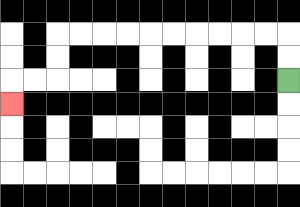{'start': '[12, 3]', 'end': '[0, 4]', 'path_directions': 'U,U,L,L,L,L,L,L,L,L,L,L,D,D,L,L,D', 'path_coordinates': '[[12, 3], [12, 2], [12, 1], [11, 1], [10, 1], [9, 1], [8, 1], [7, 1], [6, 1], [5, 1], [4, 1], [3, 1], [2, 1], [2, 2], [2, 3], [1, 3], [0, 3], [0, 4]]'}